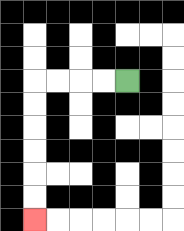{'start': '[5, 3]', 'end': '[1, 9]', 'path_directions': 'L,L,L,L,D,D,D,D,D,D', 'path_coordinates': '[[5, 3], [4, 3], [3, 3], [2, 3], [1, 3], [1, 4], [1, 5], [1, 6], [1, 7], [1, 8], [1, 9]]'}